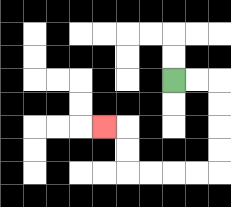{'start': '[7, 3]', 'end': '[4, 5]', 'path_directions': 'R,R,D,D,D,D,L,L,L,L,U,U,L', 'path_coordinates': '[[7, 3], [8, 3], [9, 3], [9, 4], [9, 5], [9, 6], [9, 7], [8, 7], [7, 7], [6, 7], [5, 7], [5, 6], [5, 5], [4, 5]]'}